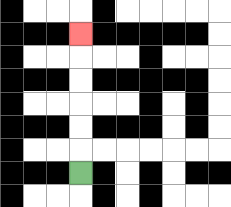{'start': '[3, 7]', 'end': '[3, 1]', 'path_directions': 'U,U,U,U,U,U', 'path_coordinates': '[[3, 7], [3, 6], [3, 5], [3, 4], [3, 3], [3, 2], [3, 1]]'}